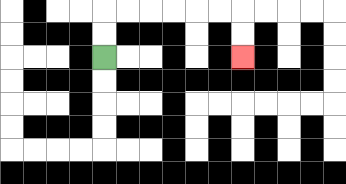{'start': '[4, 2]', 'end': '[10, 2]', 'path_directions': 'U,U,R,R,R,R,R,R,D,D', 'path_coordinates': '[[4, 2], [4, 1], [4, 0], [5, 0], [6, 0], [7, 0], [8, 0], [9, 0], [10, 0], [10, 1], [10, 2]]'}